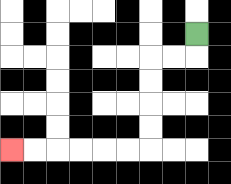{'start': '[8, 1]', 'end': '[0, 6]', 'path_directions': 'D,L,L,D,D,D,D,L,L,L,L,L,L', 'path_coordinates': '[[8, 1], [8, 2], [7, 2], [6, 2], [6, 3], [6, 4], [6, 5], [6, 6], [5, 6], [4, 6], [3, 6], [2, 6], [1, 6], [0, 6]]'}